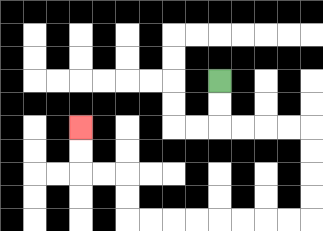{'start': '[9, 3]', 'end': '[3, 5]', 'path_directions': 'D,D,R,R,R,R,D,D,D,D,L,L,L,L,L,L,L,L,U,U,L,L,U,U', 'path_coordinates': '[[9, 3], [9, 4], [9, 5], [10, 5], [11, 5], [12, 5], [13, 5], [13, 6], [13, 7], [13, 8], [13, 9], [12, 9], [11, 9], [10, 9], [9, 9], [8, 9], [7, 9], [6, 9], [5, 9], [5, 8], [5, 7], [4, 7], [3, 7], [3, 6], [3, 5]]'}